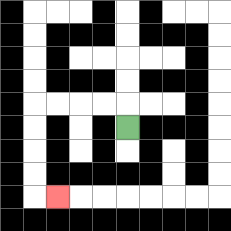{'start': '[5, 5]', 'end': '[2, 8]', 'path_directions': 'U,L,L,L,L,D,D,D,D,R', 'path_coordinates': '[[5, 5], [5, 4], [4, 4], [3, 4], [2, 4], [1, 4], [1, 5], [1, 6], [1, 7], [1, 8], [2, 8]]'}